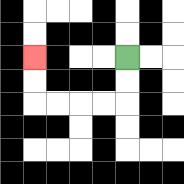{'start': '[5, 2]', 'end': '[1, 2]', 'path_directions': 'D,D,L,L,L,L,U,U', 'path_coordinates': '[[5, 2], [5, 3], [5, 4], [4, 4], [3, 4], [2, 4], [1, 4], [1, 3], [1, 2]]'}